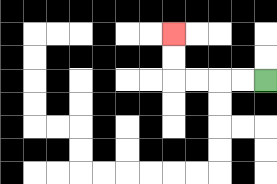{'start': '[11, 3]', 'end': '[7, 1]', 'path_directions': 'L,L,L,L,U,U', 'path_coordinates': '[[11, 3], [10, 3], [9, 3], [8, 3], [7, 3], [7, 2], [7, 1]]'}